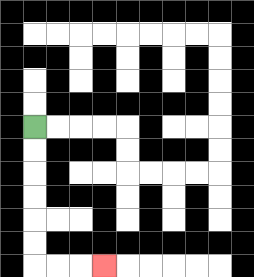{'start': '[1, 5]', 'end': '[4, 11]', 'path_directions': 'D,D,D,D,D,D,R,R,R', 'path_coordinates': '[[1, 5], [1, 6], [1, 7], [1, 8], [1, 9], [1, 10], [1, 11], [2, 11], [3, 11], [4, 11]]'}